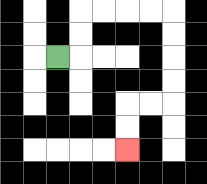{'start': '[2, 2]', 'end': '[5, 6]', 'path_directions': 'R,U,U,R,R,R,R,D,D,D,D,L,L,D,D', 'path_coordinates': '[[2, 2], [3, 2], [3, 1], [3, 0], [4, 0], [5, 0], [6, 0], [7, 0], [7, 1], [7, 2], [7, 3], [7, 4], [6, 4], [5, 4], [5, 5], [5, 6]]'}